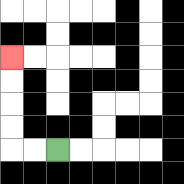{'start': '[2, 6]', 'end': '[0, 2]', 'path_directions': 'L,L,U,U,U,U', 'path_coordinates': '[[2, 6], [1, 6], [0, 6], [0, 5], [0, 4], [0, 3], [0, 2]]'}